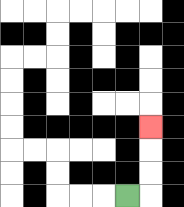{'start': '[5, 8]', 'end': '[6, 5]', 'path_directions': 'R,U,U,U', 'path_coordinates': '[[5, 8], [6, 8], [6, 7], [6, 6], [6, 5]]'}